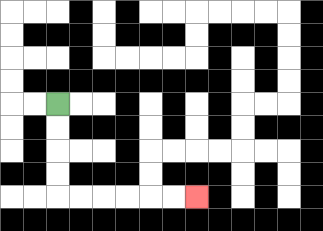{'start': '[2, 4]', 'end': '[8, 8]', 'path_directions': 'D,D,D,D,R,R,R,R,R,R', 'path_coordinates': '[[2, 4], [2, 5], [2, 6], [2, 7], [2, 8], [3, 8], [4, 8], [5, 8], [6, 8], [7, 8], [8, 8]]'}